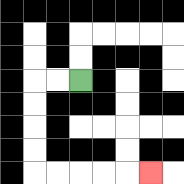{'start': '[3, 3]', 'end': '[6, 7]', 'path_directions': 'L,L,D,D,D,D,R,R,R,R,R', 'path_coordinates': '[[3, 3], [2, 3], [1, 3], [1, 4], [1, 5], [1, 6], [1, 7], [2, 7], [3, 7], [4, 7], [5, 7], [6, 7]]'}